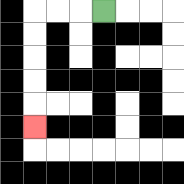{'start': '[4, 0]', 'end': '[1, 5]', 'path_directions': 'L,L,L,D,D,D,D,D', 'path_coordinates': '[[4, 0], [3, 0], [2, 0], [1, 0], [1, 1], [1, 2], [1, 3], [1, 4], [1, 5]]'}